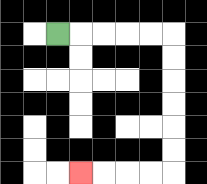{'start': '[2, 1]', 'end': '[3, 7]', 'path_directions': 'R,R,R,R,R,D,D,D,D,D,D,L,L,L,L', 'path_coordinates': '[[2, 1], [3, 1], [4, 1], [5, 1], [6, 1], [7, 1], [7, 2], [7, 3], [7, 4], [7, 5], [7, 6], [7, 7], [6, 7], [5, 7], [4, 7], [3, 7]]'}